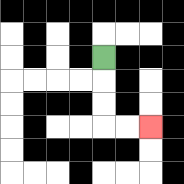{'start': '[4, 2]', 'end': '[6, 5]', 'path_directions': 'D,D,D,R,R', 'path_coordinates': '[[4, 2], [4, 3], [4, 4], [4, 5], [5, 5], [6, 5]]'}